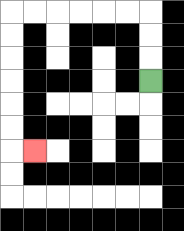{'start': '[6, 3]', 'end': '[1, 6]', 'path_directions': 'U,U,U,L,L,L,L,L,L,D,D,D,D,D,D,R', 'path_coordinates': '[[6, 3], [6, 2], [6, 1], [6, 0], [5, 0], [4, 0], [3, 0], [2, 0], [1, 0], [0, 0], [0, 1], [0, 2], [0, 3], [0, 4], [0, 5], [0, 6], [1, 6]]'}